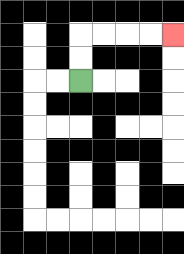{'start': '[3, 3]', 'end': '[7, 1]', 'path_directions': 'U,U,R,R,R,R', 'path_coordinates': '[[3, 3], [3, 2], [3, 1], [4, 1], [5, 1], [6, 1], [7, 1]]'}